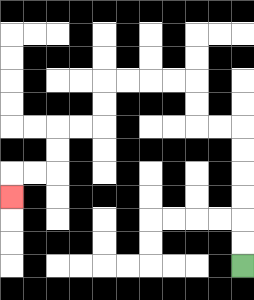{'start': '[10, 11]', 'end': '[0, 8]', 'path_directions': 'U,U,U,U,U,U,L,L,U,U,L,L,L,L,D,D,L,L,D,D,L,L,D', 'path_coordinates': '[[10, 11], [10, 10], [10, 9], [10, 8], [10, 7], [10, 6], [10, 5], [9, 5], [8, 5], [8, 4], [8, 3], [7, 3], [6, 3], [5, 3], [4, 3], [4, 4], [4, 5], [3, 5], [2, 5], [2, 6], [2, 7], [1, 7], [0, 7], [0, 8]]'}